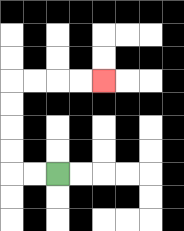{'start': '[2, 7]', 'end': '[4, 3]', 'path_directions': 'L,L,U,U,U,U,R,R,R,R', 'path_coordinates': '[[2, 7], [1, 7], [0, 7], [0, 6], [0, 5], [0, 4], [0, 3], [1, 3], [2, 3], [3, 3], [4, 3]]'}